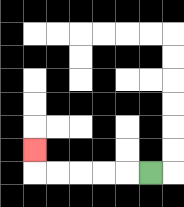{'start': '[6, 7]', 'end': '[1, 6]', 'path_directions': 'L,L,L,L,L,U', 'path_coordinates': '[[6, 7], [5, 7], [4, 7], [3, 7], [2, 7], [1, 7], [1, 6]]'}